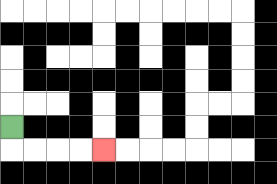{'start': '[0, 5]', 'end': '[4, 6]', 'path_directions': 'D,R,R,R,R', 'path_coordinates': '[[0, 5], [0, 6], [1, 6], [2, 6], [3, 6], [4, 6]]'}